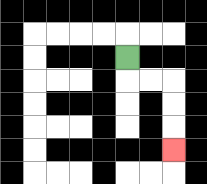{'start': '[5, 2]', 'end': '[7, 6]', 'path_directions': 'D,R,R,D,D,D', 'path_coordinates': '[[5, 2], [5, 3], [6, 3], [7, 3], [7, 4], [7, 5], [7, 6]]'}